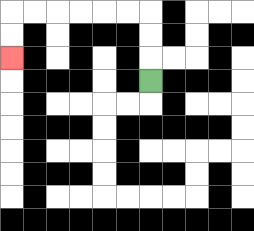{'start': '[6, 3]', 'end': '[0, 2]', 'path_directions': 'U,U,U,L,L,L,L,L,L,D,D', 'path_coordinates': '[[6, 3], [6, 2], [6, 1], [6, 0], [5, 0], [4, 0], [3, 0], [2, 0], [1, 0], [0, 0], [0, 1], [0, 2]]'}